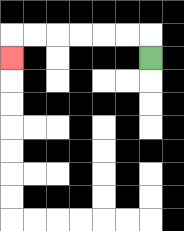{'start': '[6, 2]', 'end': '[0, 2]', 'path_directions': 'U,L,L,L,L,L,L,D', 'path_coordinates': '[[6, 2], [6, 1], [5, 1], [4, 1], [3, 1], [2, 1], [1, 1], [0, 1], [0, 2]]'}